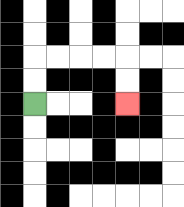{'start': '[1, 4]', 'end': '[5, 4]', 'path_directions': 'U,U,R,R,R,R,D,D', 'path_coordinates': '[[1, 4], [1, 3], [1, 2], [2, 2], [3, 2], [4, 2], [5, 2], [5, 3], [5, 4]]'}